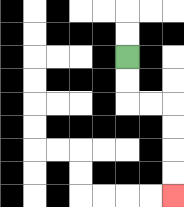{'start': '[5, 2]', 'end': '[7, 8]', 'path_directions': 'D,D,R,R,D,D,D,D', 'path_coordinates': '[[5, 2], [5, 3], [5, 4], [6, 4], [7, 4], [7, 5], [7, 6], [7, 7], [7, 8]]'}